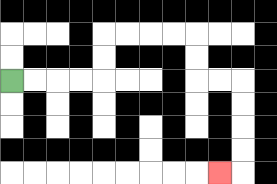{'start': '[0, 3]', 'end': '[9, 7]', 'path_directions': 'R,R,R,R,U,U,R,R,R,R,D,D,R,R,D,D,D,D,L', 'path_coordinates': '[[0, 3], [1, 3], [2, 3], [3, 3], [4, 3], [4, 2], [4, 1], [5, 1], [6, 1], [7, 1], [8, 1], [8, 2], [8, 3], [9, 3], [10, 3], [10, 4], [10, 5], [10, 6], [10, 7], [9, 7]]'}